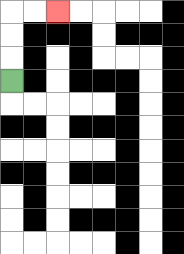{'start': '[0, 3]', 'end': '[2, 0]', 'path_directions': 'U,U,U,R,R', 'path_coordinates': '[[0, 3], [0, 2], [0, 1], [0, 0], [1, 0], [2, 0]]'}